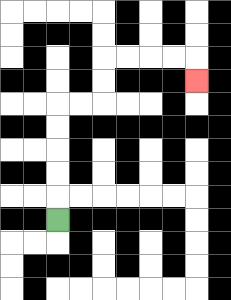{'start': '[2, 9]', 'end': '[8, 3]', 'path_directions': 'U,U,U,U,U,R,R,U,U,R,R,R,R,D', 'path_coordinates': '[[2, 9], [2, 8], [2, 7], [2, 6], [2, 5], [2, 4], [3, 4], [4, 4], [4, 3], [4, 2], [5, 2], [6, 2], [7, 2], [8, 2], [8, 3]]'}